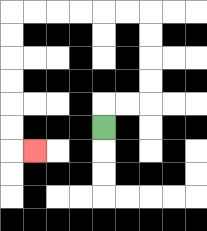{'start': '[4, 5]', 'end': '[1, 6]', 'path_directions': 'U,R,R,U,U,U,U,L,L,L,L,L,L,D,D,D,D,D,D,R', 'path_coordinates': '[[4, 5], [4, 4], [5, 4], [6, 4], [6, 3], [6, 2], [6, 1], [6, 0], [5, 0], [4, 0], [3, 0], [2, 0], [1, 0], [0, 0], [0, 1], [0, 2], [0, 3], [0, 4], [0, 5], [0, 6], [1, 6]]'}